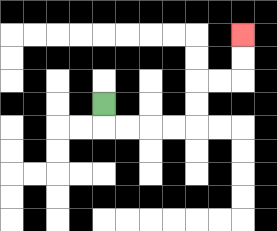{'start': '[4, 4]', 'end': '[10, 1]', 'path_directions': 'D,R,R,R,R,U,U,R,R,U,U', 'path_coordinates': '[[4, 4], [4, 5], [5, 5], [6, 5], [7, 5], [8, 5], [8, 4], [8, 3], [9, 3], [10, 3], [10, 2], [10, 1]]'}